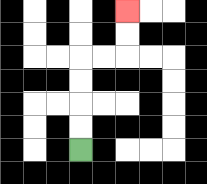{'start': '[3, 6]', 'end': '[5, 0]', 'path_directions': 'U,U,U,U,R,R,U,U', 'path_coordinates': '[[3, 6], [3, 5], [3, 4], [3, 3], [3, 2], [4, 2], [5, 2], [5, 1], [5, 0]]'}